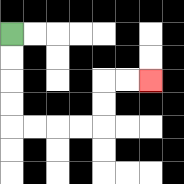{'start': '[0, 1]', 'end': '[6, 3]', 'path_directions': 'D,D,D,D,R,R,R,R,U,U,R,R', 'path_coordinates': '[[0, 1], [0, 2], [0, 3], [0, 4], [0, 5], [1, 5], [2, 5], [3, 5], [4, 5], [4, 4], [4, 3], [5, 3], [6, 3]]'}